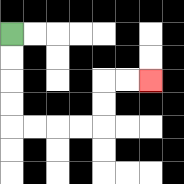{'start': '[0, 1]', 'end': '[6, 3]', 'path_directions': 'D,D,D,D,R,R,R,R,U,U,R,R', 'path_coordinates': '[[0, 1], [0, 2], [0, 3], [0, 4], [0, 5], [1, 5], [2, 5], [3, 5], [4, 5], [4, 4], [4, 3], [5, 3], [6, 3]]'}